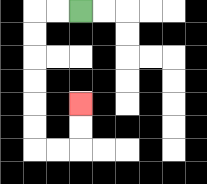{'start': '[3, 0]', 'end': '[3, 4]', 'path_directions': 'L,L,D,D,D,D,D,D,R,R,U,U', 'path_coordinates': '[[3, 0], [2, 0], [1, 0], [1, 1], [1, 2], [1, 3], [1, 4], [1, 5], [1, 6], [2, 6], [3, 6], [3, 5], [3, 4]]'}